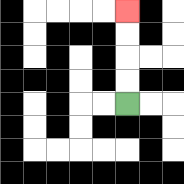{'start': '[5, 4]', 'end': '[5, 0]', 'path_directions': 'U,U,U,U', 'path_coordinates': '[[5, 4], [5, 3], [5, 2], [5, 1], [5, 0]]'}